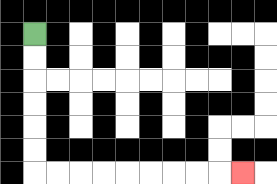{'start': '[1, 1]', 'end': '[10, 7]', 'path_directions': 'D,D,D,D,D,D,R,R,R,R,R,R,R,R,R', 'path_coordinates': '[[1, 1], [1, 2], [1, 3], [1, 4], [1, 5], [1, 6], [1, 7], [2, 7], [3, 7], [4, 7], [5, 7], [6, 7], [7, 7], [8, 7], [9, 7], [10, 7]]'}